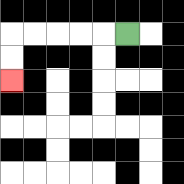{'start': '[5, 1]', 'end': '[0, 3]', 'path_directions': 'L,L,L,L,L,D,D', 'path_coordinates': '[[5, 1], [4, 1], [3, 1], [2, 1], [1, 1], [0, 1], [0, 2], [0, 3]]'}